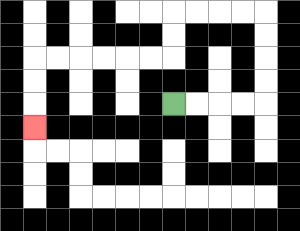{'start': '[7, 4]', 'end': '[1, 5]', 'path_directions': 'R,R,R,R,U,U,U,U,L,L,L,L,D,D,L,L,L,L,L,L,D,D,D', 'path_coordinates': '[[7, 4], [8, 4], [9, 4], [10, 4], [11, 4], [11, 3], [11, 2], [11, 1], [11, 0], [10, 0], [9, 0], [8, 0], [7, 0], [7, 1], [7, 2], [6, 2], [5, 2], [4, 2], [3, 2], [2, 2], [1, 2], [1, 3], [1, 4], [1, 5]]'}